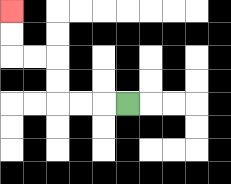{'start': '[5, 4]', 'end': '[0, 0]', 'path_directions': 'L,L,L,U,U,L,L,U,U', 'path_coordinates': '[[5, 4], [4, 4], [3, 4], [2, 4], [2, 3], [2, 2], [1, 2], [0, 2], [0, 1], [0, 0]]'}